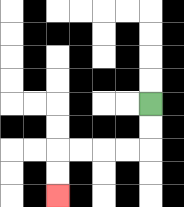{'start': '[6, 4]', 'end': '[2, 8]', 'path_directions': 'D,D,L,L,L,L,D,D', 'path_coordinates': '[[6, 4], [6, 5], [6, 6], [5, 6], [4, 6], [3, 6], [2, 6], [2, 7], [2, 8]]'}